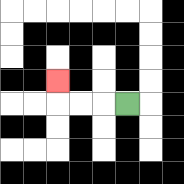{'start': '[5, 4]', 'end': '[2, 3]', 'path_directions': 'L,L,L,U', 'path_coordinates': '[[5, 4], [4, 4], [3, 4], [2, 4], [2, 3]]'}